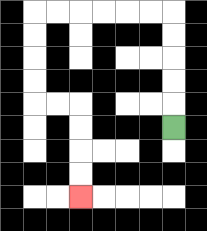{'start': '[7, 5]', 'end': '[3, 8]', 'path_directions': 'U,U,U,U,U,L,L,L,L,L,L,D,D,D,D,R,R,D,D,D,D', 'path_coordinates': '[[7, 5], [7, 4], [7, 3], [7, 2], [7, 1], [7, 0], [6, 0], [5, 0], [4, 0], [3, 0], [2, 0], [1, 0], [1, 1], [1, 2], [1, 3], [1, 4], [2, 4], [3, 4], [3, 5], [3, 6], [3, 7], [3, 8]]'}